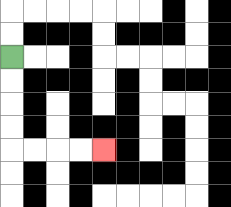{'start': '[0, 2]', 'end': '[4, 6]', 'path_directions': 'D,D,D,D,R,R,R,R', 'path_coordinates': '[[0, 2], [0, 3], [0, 4], [0, 5], [0, 6], [1, 6], [2, 6], [3, 6], [4, 6]]'}